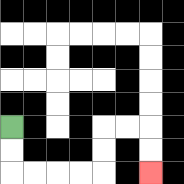{'start': '[0, 5]', 'end': '[6, 7]', 'path_directions': 'D,D,R,R,R,R,U,U,R,R,D,D', 'path_coordinates': '[[0, 5], [0, 6], [0, 7], [1, 7], [2, 7], [3, 7], [4, 7], [4, 6], [4, 5], [5, 5], [6, 5], [6, 6], [6, 7]]'}